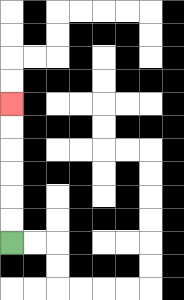{'start': '[0, 10]', 'end': '[0, 4]', 'path_directions': 'U,U,U,U,U,U', 'path_coordinates': '[[0, 10], [0, 9], [0, 8], [0, 7], [0, 6], [0, 5], [0, 4]]'}